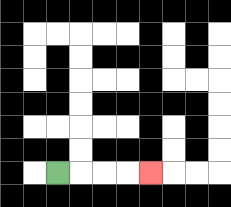{'start': '[2, 7]', 'end': '[6, 7]', 'path_directions': 'R,R,R,R', 'path_coordinates': '[[2, 7], [3, 7], [4, 7], [5, 7], [6, 7]]'}